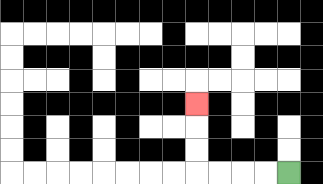{'start': '[12, 7]', 'end': '[8, 4]', 'path_directions': 'L,L,L,L,U,U,U', 'path_coordinates': '[[12, 7], [11, 7], [10, 7], [9, 7], [8, 7], [8, 6], [8, 5], [8, 4]]'}